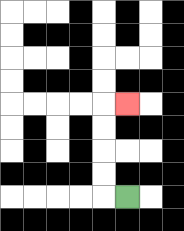{'start': '[5, 8]', 'end': '[5, 4]', 'path_directions': 'L,U,U,U,U,R', 'path_coordinates': '[[5, 8], [4, 8], [4, 7], [4, 6], [4, 5], [4, 4], [5, 4]]'}